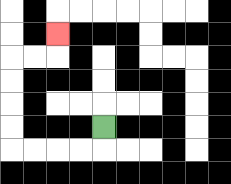{'start': '[4, 5]', 'end': '[2, 1]', 'path_directions': 'D,L,L,L,L,U,U,U,U,R,R,U', 'path_coordinates': '[[4, 5], [4, 6], [3, 6], [2, 6], [1, 6], [0, 6], [0, 5], [0, 4], [0, 3], [0, 2], [1, 2], [2, 2], [2, 1]]'}